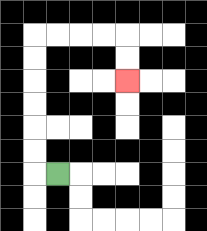{'start': '[2, 7]', 'end': '[5, 3]', 'path_directions': 'L,U,U,U,U,U,U,R,R,R,R,D,D', 'path_coordinates': '[[2, 7], [1, 7], [1, 6], [1, 5], [1, 4], [1, 3], [1, 2], [1, 1], [2, 1], [3, 1], [4, 1], [5, 1], [5, 2], [5, 3]]'}